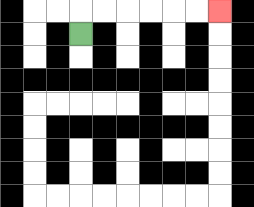{'start': '[3, 1]', 'end': '[9, 0]', 'path_directions': 'U,R,R,R,R,R,R', 'path_coordinates': '[[3, 1], [3, 0], [4, 0], [5, 0], [6, 0], [7, 0], [8, 0], [9, 0]]'}